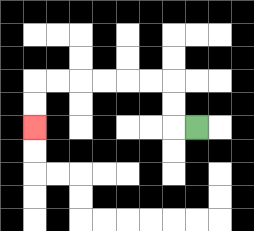{'start': '[8, 5]', 'end': '[1, 5]', 'path_directions': 'L,U,U,L,L,L,L,L,L,D,D', 'path_coordinates': '[[8, 5], [7, 5], [7, 4], [7, 3], [6, 3], [5, 3], [4, 3], [3, 3], [2, 3], [1, 3], [1, 4], [1, 5]]'}